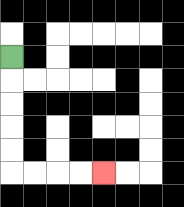{'start': '[0, 2]', 'end': '[4, 7]', 'path_directions': 'D,D,D,D,D,R,R,R,R', 'path_coordinates': '[[0, 2], [0, 3], [0, 4], [0, 5], [0, 6], [0, 7], [1, 7], [2, 7], [3, 7], [4, 7]]'}